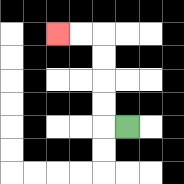{'start': '[5, 5]', 'end': '[2, 1]', 'path_directions': 'L,U,U,U,U,L,L', 'path_coordinates': '[[5, 5], [4, 5], [4, 4], [4, 3], [4, 2], [4, 1], [3, 1], [2, 1]]'}